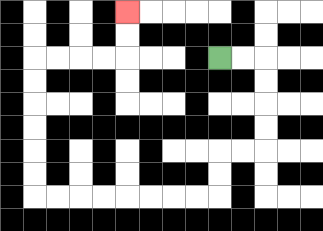{'start': '[9, 2]', 'end': '[5, 0]', 'path_directions': 'R,R,D,D,D,D,L,L,D,D,L,L,L,L,L,L,L,L,U,U,U,U,U,U,R,R,R,R,U,U', 'path_coordinates': '[[9, 2], [10, 2], [11, 2], [11, 3], [11, 4], [11, 5], [11, 6], [10, 6], [9, 6], [9, 7], [9, 8], [8, 8], [7, 8], [6, 8], [5, 8], [4, 8], [3, 8], [2, 8], [1, 8], [1, 7], [1, 6], [1, 5], [1, 4], [1, 3], [1, 2], [2, 2], [3, 2], [4, 2], [5, 2], [5, 1], [5, 0]]'}